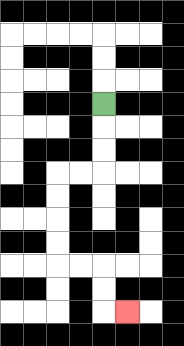{'start': '[4, 4]', 'end': '[5, 13]', 'path_directions': 'D,D,D,L,L,D,D,D,D,R,R,D,D,R', 'path_coordinates': '[[4, 4], [4, 5], [4, 6], [4, 7], [3, 7], [2, 7], [2, 8], [2, 9], [2, 10], [2, 11], [3, 11], [4, 11], [4, 12], [4, 13], [5, 13]]'}